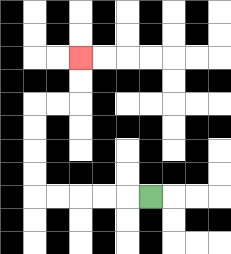{'start': '[6, 8]', 'end': '[3, 2]', 'path_directions': 'L,L,L,L,L,U,U,U,U,R,R,U,U', 'path_coordinates': '[[6, 8], [5, 8], [4, 8], [3, 8], [2, 8], [1, 8], [1, 7], [1, 6], [1, 5], [1, 4], [2, 4], [3, 4], [3, 3], [3, 2]]'}